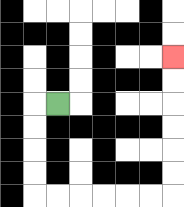{'start': '[2, 4]', 'end': '[7, 2]', 'path_directions': 'L,D,D,D,D,R,R,R,R,R,R,U,U,U,U,U,U', 'path_coordinates': '[[2, 4], [1, 4], [1, 5], [1, 6], [1, 7], [1, 8], [2, 8], [3, 8], [4, 8], [5, 8], [6, 8], [7, 8], [7, 7], [7, 6], [7, 5], [7, 4], [7, 3], [7, 2]]'}